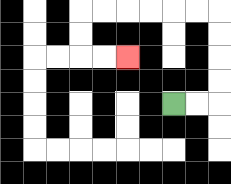{'start': '[7, 4]', 'end': '[5, 2]', 'path_directions': 'R,R,U,U,U,U,L,L,L,L,L,L,D,D,R,R', 'path_coordinates': '[[7, 4], [8, 4], [9, 4], [9, 3], [9, 2], [9, 1], [9, 0], [8, 0], [7, 0], [6, 0], [5, 0], [4, 0], [3, 0], [3, 1], [3, 2], [4, 2], [5, 2]]'}